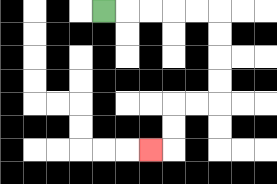{'start': '[4, 0]', 'end': '[6, 6]', 'path_directions': 'R,R,R,R,R,D,D,D,D,L,L,D,D,L', 'path_coordinates': '[[4, 0], [5, 0], [6, 0], [7, 0], [8, 0], [9, 0], [9, 1], [9, 2], [9, 3], [9, 4], [8, 4], [7, 4], [7, 5], [7, 6], [6, 6]]'}